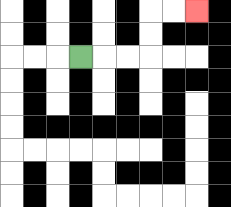{'start': '[3, 2]', 'end': '[8, 0]', 'path_directions': 'R,R,R,U,U,R,R', 'path_coordinates': '[[3, 2], [4, 2], [5, 2], [6, 2], [6, 1], [6, 0], [7, 0], [8, 0]]'}